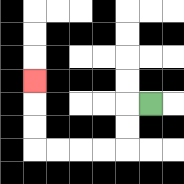{'start': '[6, 4]', 'end': '[1, 3]', 'path_directions': 'L,D,D,L,L,L,L,U,U,U', 'path_coordinates': '[[6, 4], [5, 4], [5, 5], [5, 6], [4, 6], [3, 6], [2, 6], [1, 6], [1, 5], [1, 4], [1, 3]]'}